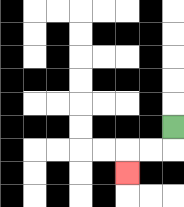{'start': '[7, 5]', 'end': '[5, 7]', 'path_directions': 'D,L,L,D', 'path_coordinates': '[[7, 5], [7, 6], [6, 6], [5, 6], [5, 7]]'}